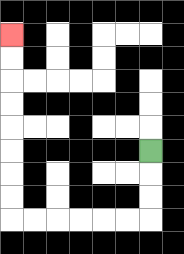{'start': '[6, 6]', 'end': '[0, 1]', 'path_directions': 'D,D,D,L,L,L,L,L,L,U,U,U,U,U,U,U,U', 'path_coordinates': '[[6, 6], [6, 7], [6, 8], [6, 9], [5, 9], [4, 9], [3, 9], [2, 9], [1, 9], [0, 9], [0, 8], [0, 7], [0, 6], [0, 5], [0, 4], [0, 3], [0, 2], [0, 1]]'}